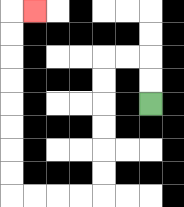{'start': '[6, 4]', 'end': '[1, 0]', 'path_directions': 'U,U,L,L,D,D,D,D,D,D,L,L,L,L,U,U,U,U,U,U,U,U,R', 'path_coordinates': '[[6, 4], [6, 3], [6, 2], [5, 2], [4, 2], [4, 3], [4, 4], [4, 5], [4, 6], [4, 7], [4, 8], [3, 8], [2, 8], [1, 8], [0, 8], [0, 7], [0, 6], [0, 5], [0, 4], [0, 3], [0, 2], [0, 1], [0, 0], [1, 0]]'}